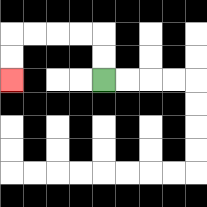{'start': '[4, 3]', 'end': '[0, 3]', 'path_directions': 'U,U,L,L,L,L,D,D', 'path_coordinates': '[[4, 3], [4, 2], [4, 1], [3, 1], [2, 1], [1, 1], [0, 1], [0, 2], [0, 3]]'}